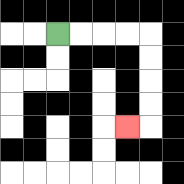{'start': '[2, 1]', 'end': '[5, 5]', 'path_directions': 'R,R,R,R,D,D,D,D,L', 'path_coordinates': '[[2, 1], [3, 1], [4, 1], [5, 1], [6, 1], [6, 2], [6, 3], [6, 4], [6, 5], [5, 5]]'}